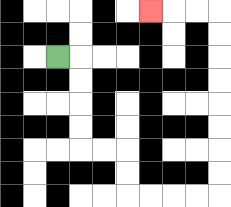{'start': '[2, 2]', 'end': '[6, 0]', 'path_directions': 'R,D,D,D,D,R,R,D,D,R,R,R,R,U,U,U,U,U,U,U,U,L,L,L', 'path_coordinates': '[[2, 2], [3, 2], [3, 3], [3, 4], [3, 5], [3, 6], [4, 6], [5, 6], [5, 7], [5, 8], [6, 8], [7, 8], [8, 8], [9, 8], [9, 7], [9, 6], [9, 5], [9, 4], [9, 3], [9, 2], [9, 1], [9, 0], [8, 0], [7, 0], [6, 0]]'}